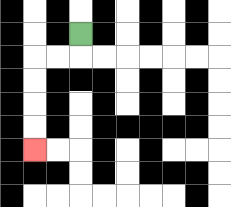{'start': '[3, 1]', 'end': '[1, 6]', 'path_directions': 'D,L,L,D,D,D,D', 'path_coordinates': '[[3, 1], [3, 2], [2, 2], [1, 2], [1, 3], [1, 4], [1, 5], [1, 6]]'}